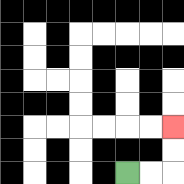{'start': '[5, 7]', 'end': '[7, 5]', 'path_directions': 'R,R,U,U', 'path_coordinates': '[[5, 7], [6, 7], [7, 7], [7, 6], [7, 5]]'}